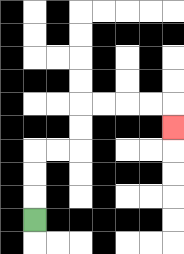{'start': '[1, 9]', 'end': '[7, 5]', 'path_directions': 'U,U,U,R,R,U,U,R,R,R,R,D', 'path_coordinates': '[[1, 9], [1, 8], [1, 7], [1, 6], [2, 6], [3, 6], [3, 5], [3, 4], [4, 4], [5, 4], [6, 4], [7, 4], [7, 5]]'}